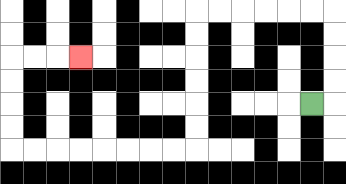{'start': '[13, 4]', 'end': '[3, 2]', 'path_directions': 'R,U,U,U,U,L,L,L,L,L,L,D,D,D,D,D,D,L,L,L,L,L,L,L,L,U,U,U,U,R,R,R', 'path_coordinates': '[[13, 4], [14, 4], [14, 3], [14, 2], [14, 1], [14, 0], [13, 0], [12, 0], [11, 0], [10, 0], [9, 0], [8, 0], [8, 1], [8, 2], [8, 3], [8, 4], [8, 5], [8, 6], [7, 6], [6, 6], [5, 6], [4, 6], [3, 6], [2, 6], [1, 6], [0, 6], [0, 5], [0, 4], [0, 3], [0, 2], [1, 2], [2, 2], [3, 2]]'}